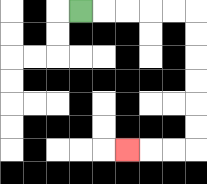{'start': '[3, 0]', 'end': '[5, 6]', 'path_directions': 'R,R,R,R,R,D,D,D,D,D,D,L,L,L', 'path_coordinates': '[[3, 0], [4, 0], [5, 0], [6, 0], [7, 0], [8, 0], [8, 1], [8, 2], [8, 3], [8, 4], [8, 5], [8, 6], [7, 6], [6, 6], [5, 6]]'}